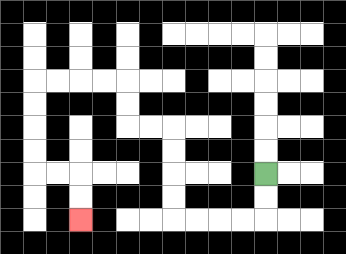{'start': '[11, 7]', 'end': '[3, 9]', 'path_directions': 'D,D,L,L,L,L,U,U,U,U,L,L,U,U,L,L,L,L,D,D,D,D,R,R,D,D', 'path_coordinates': '[[11, 7], [11, 8], [11, 9], [10, 9], [9, 9], [8, 9], [7, 9], [7, 8], [7, 7], [7, 6], [7, 5], [6, 5], [5, 5], [5, 4], [5, 3], [4, 3], [3, 3], [2, 3], [1, 3], [1, 4], [1, 5], [1, 6], [1, 7], [2, 7], [3, 7], [3, 8], [3, 9]]'}